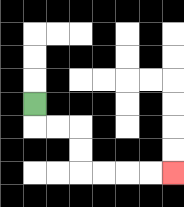{'start': '[1, 4]', 'end': '[7, 7]', 'path_directions': 'D,R,R,D,D,R,R,R,R', 'path_coordinates': '[[1, 4], [1, 5], [2, 5], [3, 5], [3, 6], [3, 7], [4, 7], [5, 7], [6, 7], [7, 7]]'}